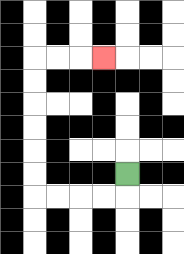{'start': '[5, 7]', 'end': '[4, 2]', 'path_directions': 'D,L,L,L,L,U,U,U,U,U,U,R,R,R', 'path_coordinates': '[[5, 7], [5, 8], [4, 8], [3, 8], [2, 8], [1, 8], [1, 7], [1, 6], [1, 5], [1, 4], [1, 3], [1, 2], [2, 2], [3, 2], [4, 2]]'}